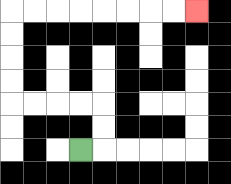{'start': '[3, 6]', 'end': '[8, 0]', 'path_directions': 'R,U,U,L,L,L,L,U,U,U,U,R,R,R,R,R,R,R,R', 'path_coordinates': '[[3, 6], [4, 6], [4, 5], [4, 4], [3, 4], [2, 4], [1, 4], [0, 4], [0, 3], [0, 2], [0, 1], [0, 0], [1, 0], [2, 0], [3, 0], [4, 0], [5, 0], [6, 0], [7, 0], [8, 0]]'}